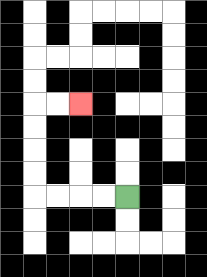{'start': '[5, 8]', 'end': '[3, 4]', 'path_directions': 'L,L,L,L,U,U,U,U,R,R', 'path_coordinates': '[[5, 8], [4, 8], [3, 8], [2, 8], [1, 8], [1, 7], [1, 6], [1, 5], [1, 4], [2, 4], [3, 4]]'}